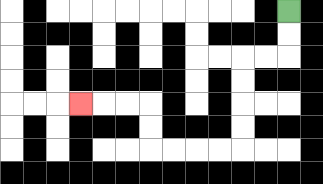{'start': '[12, 0]', 'end': '[3, 4]', 'path_directions': 'D,D,L,L,D,D,D,D,L,L,L,L,U,U,L,L,L', 'path_coordinates': '[[12, 0], [12, 1], [12, 2], [11, 2], [10, 2], [10, 3], [10, 4], [10, 5], [10, 6], [9, 6], [8, 6], [7, 6], [6, 6], [6, 5], [6, 4], [5, 4], [4, 4], [3, 4]]'}